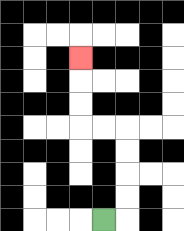{'start': '[4, 9]', 'end': '[3, 2]', 'path_directions': 'R,U,U,U,U,L,L,U,U,U', 'path_coordinates': '[[4, 9], [5, 9], [5, 8], [5, 7], [5, 6], [5, 5], [4, 5], [3, 5], [3, 4], [3, 3], [3, 2]]'}